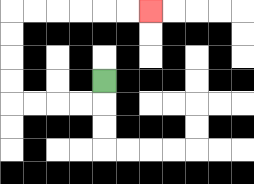{'start': '[4, 3]', 'end': '[6, 0]', 'path_directions': 'D,L,L,L,L,U,U,U,U,R,R,R,R,R,R', 'path_coordinates': '[[4, 3], [4, 4], [3, 4], [2, 4], [1, 4], [0, 4], [0, 3], [0, 2], [0, 1], [0, 0], [1, 0], [2, 0], [3, 0], [4, 0], [5, 0], [6, 0]]'}